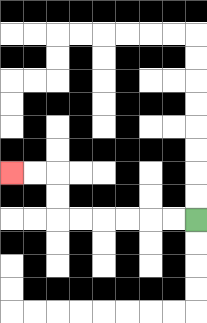{'start': '[8, 9]', 'end': '[0, 7]', 'path_directions': 'L,L,L,L,L,L,U,U,L,L', 'path_coordinates': '[[8, 9], [7, 9], [6, 9], [5, 9], [4, 9], [3, 9], [2, 9], [2, 8], [2, 7], [1, 7], [0, 7]]'}